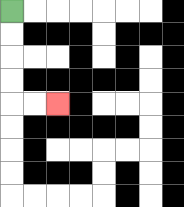{'start': '[0, 0]', 'end': '[2, 4]', 'path_directions': 'D,D,D,D,R,R', 'path_coordinates': '[[0, 0], [0, 1], [0, 2], [0, 3], [0, 4], [1, 4], [2, 4]]'}